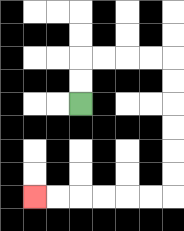{'start': '[3, 4]', 'end': '[1, 8]', 'path_directions': 'U,U,R,R,R,R,D,D,D,D,D,D,L,L,L,L,L,L', 'path_coordinates': '[[3, 4], [3, 3], [3, 2], [4, 2], [5, 2], [6, 2], [7, 2], [7, 3], [7, 4], [7, 5], [7, 6], [7, 7], [7, 8], [6, 8], [5, 8], [4, 8], [3, 8], [2, 8], [1, 8]]'}